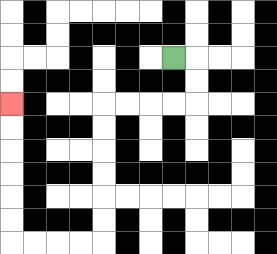{'start': '[7, 2]', 'end': '[0, 4]', 'path_directions': 'R,D,D,L,L,L,L,D,D,D,D,D,D,L,L,L,L,U,U,U,U,U,U', 'path_coordinates': '[[7, 2], [8, 2], [8, 3], [8, 4], [7, 4], [6, 4], [5, 4], [4, 4], [4, 5], [4, 6], [4, 7], [4, 8], [4, 9], [4, 10], [3, 10], [2, 10], [1, 10], [0, 10], [0, 9], [0, 8], [0, 7], [0, 6], [0, 5], [0, 4]]'}